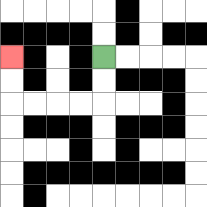{'start': '[4, 2]', 'end': '[0, 2]', 'path_directions': 'D,D,L,L,L,L,U,U', 'path_coordinates': '[[4, 2], [4, 3], [4, 4], [3, 4], [2, 4], [1, 4], [0, 4], [0, 3], [0, 2]]'}